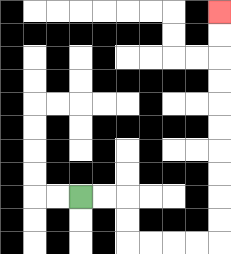{'start': '[3, 8]', 'end': '[9, 0]', 'path_directions': 'R,R,D,D,R,R,R,R,U,U,U,U,U,U,U,U,U,U', 'path_coordinates': '[[3, 8], [4, 8], [5, 8], [5, 9], [5, 10], [6, 10], [7, 10], [8, 10], [9, 10], [9, 9], [9, 8], [9, 7], [9, 6], [9, 5], [9, 4], [9, 3], [9, 2], [9, 1], [9, 0]]'}